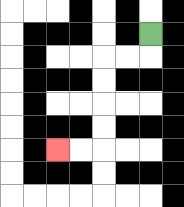{'start': '[6, 1]', 'end': '[2, 6]', 'path_directions': 'D,L,L,D,D,D,D,L,L', 'path_coordinates': '[[6, 1], [6, 2], [5, 2], [4, 2], [4, 3], [4, 4], [4, 5], [4, 6], [3, 6], [2, 6]]'}